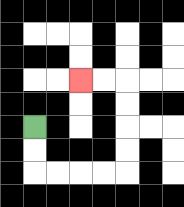{'start': '[1, 5]', 'end': '[3, 3]', 'path_directions': 'D,D,R,R,R,R,U,U,U,U,L,L', 'path_coordinates': '[[1, 5], [1, 6], [1, 7], [2, 7], [3, 7], [4, 7], [5, 7], [5, 6], [5, 5], [5, 4], [5, 3], [4, 3], [3, 3]]'}